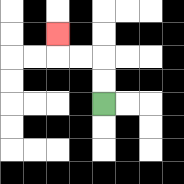{'start': '[4, 4]', 'end': '[2, 1]', 'path_directions': 'U,U,L,L,U', 'path_coordinates': '[[4, 4], [4, 3], [4, 2], [3, 2], [2, 2], [2, 1]]'}